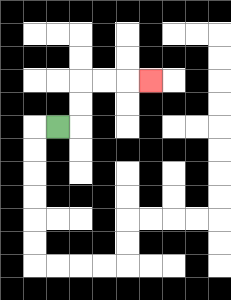{'start': '[2, 5]', 'end': '[6, 3]', 'path_directions': 'R,U,U,R,R,R', 'path_coordinates': '[[2, 5], [3, 5], [3, 4], [3, 3], [4, 3], [5, 3], [6, 3]]'}